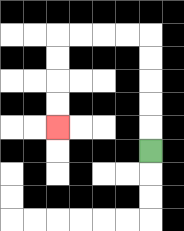{'start': '[6, 6]', 'end': '[2, 5]', 'path_directions': 'U,U,U,U,U,L,L,L,L,D,D,D,D', 'path_coordinates': '[[6, 6], [6, 5], [6, 4], [6, 3], [6, 2], [6, 1], [5, 1], [4, 1], [3, 1], [2, 1], [2, 2], [2, 3], [2, 4], [2, 5]]'}